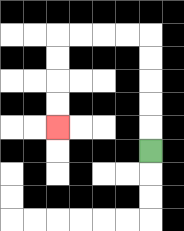{'start': '[6, 6]', 'end': '[2, 5]', 'path_directions': 'U,U,U,U,U,L,L,L,L,D,D,D,D', 'path_coordinates': '[[6, 6], [6, 5], [6, 4], [6, 3], [6, 2], [6, 1], [5, 1], [4, 1], [3, 1], [2, 1], [2, 2], [2, 3], [2, 4], [2, 5]]'}